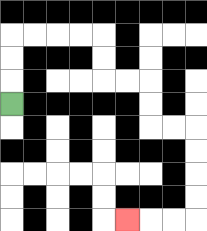{'start': '[0, 4]', 'end': '[5, 9]', 'path_directions': 'U,U,U,R,R,R,R,D,D,R,R,D,D,R,R,D,D,D,D,L,L,L', 'path_coordinates': '[[0, 4], [0, 3], [0, 2], [0, 1], [1, 1], [2, 1], [3, 1], [4, 1], [4, 2], [4, 3], [5, 3], [6, 3], [6, 4], [6, 5], [7, 5], [8, 5], [8, 6], [8, 7], [8, 8], [8, 9], [7, 9], [6, 9], [5, 9]]'}